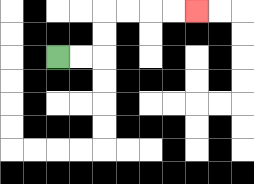{'start': '[2, 2]', 'end': '[8, 0]', 'path_directions': 'R,R,U,U,R,R,R,R', 'path_coordinates': '[[2, 2], [3, 2], [4, 2], [4, 1], [4, 0], [5, 0], [6, 0], [7, 0], [8, 0]]'}